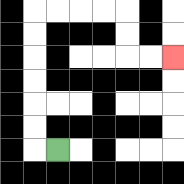{'start': '[2, 6]', 'end': '[7, 2]', 'path_directions': 'L,U,U,U,U,U,U,R,R,R,R,D,D,R,R', 'path_coordinates': '[[2, 6], [1, 6], [1, 5], [1, 4], [1, 3], [1, 2], [1, 1], [1, 0], [2, 0], [3, 0], [4, 0], [5, 0], [5, 1], [5, 2], [6, 2], [7, 2]]'}